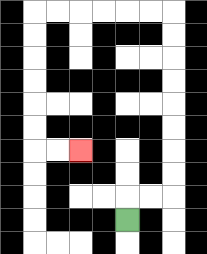{'start': '[5, 9]', 'end': '[3, 6]', 'path_directions': 'U,R,R,U,U,U,U,U,U,U,U,L,L,L,L,L,L,D,D,D,D,D,D,R,R', 'path_coordinates': '[[5, 9], [5, 8], [6, 8], [7, 8], [7, 7], [7, 6], [7, 5], [7, 4], [7, 3], [7, 2], [7, 1], [7, 0], [6, 0], [5, 0], [4, 0], [3, 0], [2, 0], [1, 0], [1, 1], [1, 2], [1, 3], [1, 4], [1, 5], [1, 6], [2, 6], [3, 6]]'}